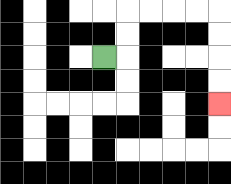{'start': '[4, 2]', 'end': '[9, 4]', 'path_directions': 'R,U,U,R,R,R,R,D,D,D,D', 'path_coordinates': '[[4, 2], [5, 2], [5, 1], [5, 0], [6, 0], [7, 0], [8, 0], [9, 0], [9, 1], [9, 2], [9, 3], [9, 4]]'}